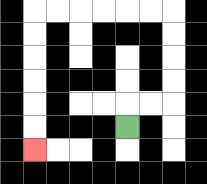{'start': '[5, 5]', 'end': '[1, 6]', 'path_directions': 'U,R,R,U,U,U,U,L,L,L,L,L,L,D,D,D,D,D,D', 'path_coordinates': '[[5, 5], [5, 4], [6, 4], [7, 4], [7, 3], [7, 2], [7, 1], [7, 0], [6, 0], [5, 0], [4, 0], [3, 0], [2, 0], [1, 0], [1, 1], [1, 2], [1, 3], [1, 4], [1, 5], [1, 6]]'}